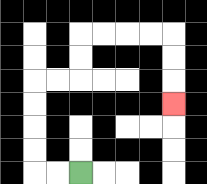{'start': '[3, 7]', 'end': '[7, 4]', 'path_directions': 'L,L,U,U,U,U,R,R,U,U,R,R,R,R,D,D,D', 'path_coordinates': '[[3, 7], [2, 7], [1, 7], [1, 6], [1, 5], [1, 4], [1, 3], [2, 3], [3, 3], [3, 2], [3, 1], [4, 1], [5, 1], [6, 1], [7, 1], [7, 2], [7, 3], [7, 4]]'}